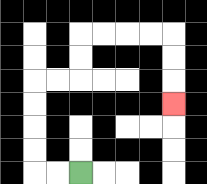{'start': '[3, 7]', 'end': '[7, 4]', 'path_directions': 'L,L,U,U,U,U,R,R,U,U,R,R,R,R,D,D,D', 'path_coordinates': '[[3, 7], [2, 7], [1, 7], [1, 6], [1, 5], [1, 4], [1, 3], [2, 3], [3, 3], [3, 2], [3, 1], [4, 1], [5, 1], [6, 1], [7, 1], [7, 2], [7, 3], [7, 4]]'}